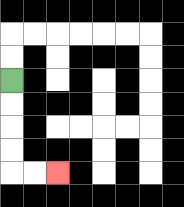{'start': '[0, 3]', 'end': '[2, 7]', 'path_directions': 'D,D,D,D,R,R', 'path_coordinates': '[[0, 3], [0, 4], [0, 5], [0, 6], [0, 7], [1, 7], [2, 7]]'}